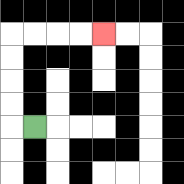{'start': '[1, 5]', 'end': '[4, 1]', 'path_directions': 'L,U,U,U,U,R,R,R,R', 'path_coordinates': '[[1, 5], [0, 5], [0, 4], [0, 3], [0, 2], [0, 1], [1, 1], [2, 1], [3, 1], [4, 1]]'}